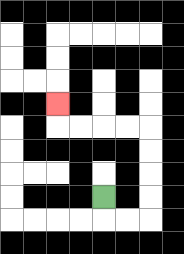{'start': '[4, 8]', 'end': '[2, 4]', 'path_directions': 'D,R,R,U,U,U,U,L,L,L,L,U', 'path_coordinates': '[[4, 8], [4, 9], [5, 9], [6, 9], [6, 8], [6, 7], [6, 6], [6, 5], [5, 5], [4, 5], [3, 5], [2, 5], [2, 4]]'}